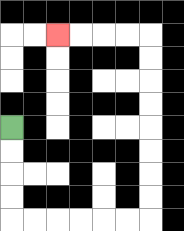{'start': '[0, 5]', 'end': '[2, 1]', 'path_directions': 'D,D,D,D,R,R,R,R,R,R,U,U,U,U,U,U,U,U,L,L,L,L', 'path_coordinates': '[[0, 5], [0, 6], [0, 7], [0, 8], [0, 9], [1, 9], [2, 9], [3, 9], [4, 9], [5, 9], [6, 9], [6, 8], [6, 7], [6, 6], [6, 5], [6, 4], [6, 3], [6, 2], [6, 1], [5, 1], [4, 1], [3, 1], [2, 1]]'}